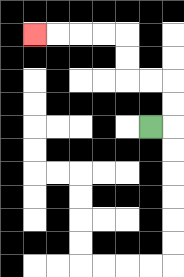{'start': '[6, 5]', 'end': '[1, 1]', 'path_directions': 'R,U,U,L,L,U,U,L,L,L,L', 'path_coordinates': '[[6, 5], [7, 5], [7, 4], [7, 3], [6, 3], [5, 3], [5, 2], [5, 1], [4, 1], [3, 1], [2, 1], [1, 1]]'}